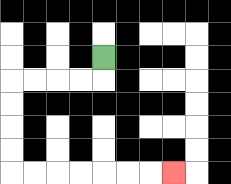{'start': '[4, 2]', 'end': '[7, 7]', 'path_directions': 'D,L,L,L,L,D,D,D,D,R,R,R,R,R,R,R', 'path_coordinates': '[[4, 2], [4, 3], [3, 3], [2, 3], [1, 3], [0, 3], [0, 4], [0, 5], [0, 6], [0, 7], [1, 7], [2, 7], [3, 7], [4, 7], [5, 7], [6, 7], [7, 7]]'}